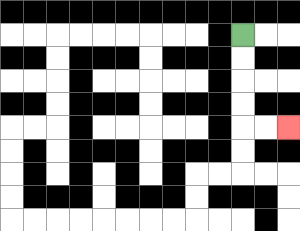{'start': '[10, 1]', 'end': '[12, 5]', 'path_directions': 'D,D,D,D,R,R', 'path_coordinates': '[[10, 1], [10, 2], [10, 3], [10, 4], [10, 5], [11, 5], [12, 5]]'}